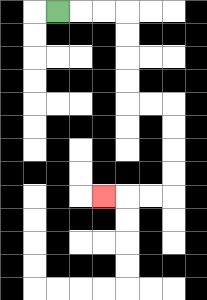{'start': '[2, 0]', 'end': '[4, 8]', 'path_directions': 'R,R,R,D,D,D,D,R,R,D,D,D,D,L,L,L', 'path_coordinates': '[[2, 0], [3, 0], [4, 0], [5, 0], [5, 1], [5, 2], [5, 3], [5, 4], [6, 4], [7, 4], [7, 5], [7, 6], [7, 7], [7, 8], [6, 8], [5, 8], [4, 8]]'}